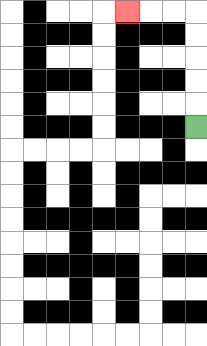{'start': '[8, 5]', 'end': '[5, 0]', 'path_directions': 'U,U,U,U,U,L,L,L', 'path_coordinates': '[[8, 5], [8, 4], [8, 3], [8, 2], [8, 1], [8, 0], [7, 0], [6, 0], [5, 0]]'}